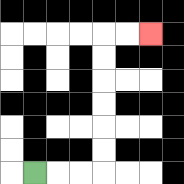{'start': '[1, 7]', 'end': '[6, 1]', 'path_directions': 'R,R,R,U,U,U,U,U,U,R,R', 'path_coordinates': '[[1, 7], [2, 7], [3, 7], [4, 7], [4, 6], [4, 5], [4, 4], [4, 3], [4, 2], [4, 1], [5, 1], [6, 1]]'}